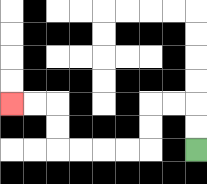{'start': '[8, 6]', 'end': '[0, 4]', 'path_directions': 'U,U,L,L,D,D,L,L,L,L,U,U,L,L', 'path_coordinates': '[[8, 6], [8, 5], [8, 4], [7, 4], [6, 4], [6, 5], [6, 6], [5, 6], [4, 6], [3, 6], [2, 6], [2, 5], [2, 4], [1, 4], [0, 4]]'}